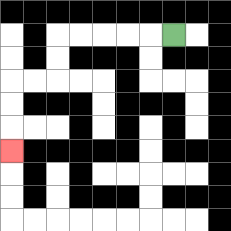{'start': '[7, 1]', 'end': '[0, 6]', 'path_directions': 'L,L,L,L,L,D,D,L,L,D,D,D', 'path_coordinates': '[[7, 1], [6, 1], [5, 1], [4, 1], [3, 1], [2, 1], [2, 2], [2, 3], [1, 3], [0, 3], [0, 4], [0, 5], [0, 6]]'}